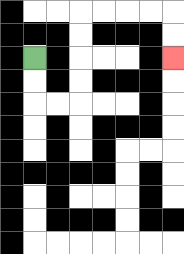{'start': '[1, 2]', 'end': '[7, 2]', 'path_directions': 'D,D,R,R,U,U,U,U,R,R,R,R,D,D', 'path_coordinates': '[[1, 2], [1, 3], [1, 4], [2, 4], [3, 4], [3, 3], [3, 2], [3, 1], [3, 0], [4, 0], [5, 0], [6, 0], [7, 0], [7, 1], [7, 2]]'}